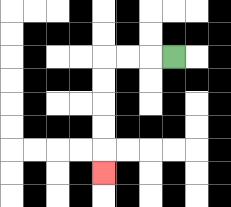{'start': '[7, 2]', 'end': '[4, 7]', 'path_directions': 'L,L,L,D,D,D,D,D', 'path_coordinates': '[[7, 2], [6, 2], [5, 2], [4, 2], [4, 3], [4, 4], [4, 5], [4, 6], [4, 7]]'}